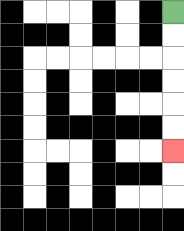{'start': '[7, 0]', 'end': '[7, 6]', 'path_directions': 'D,D,D,D,D,D', 'path_coordinates': '[[7, 0], [7, 1], [7, 2], [7, 3], [7, 4], [7, 5], [7, 6]]'}